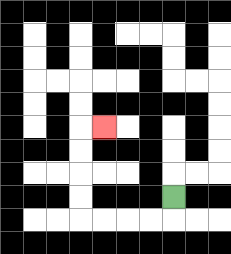{'start': '[7, 8]', 'end': '[4, 5]', 'path_directions': 'D,L,L,L,L,U,U,U,U,R', 'path_coordinates': '[[7, 8], [7, 9], [6, 9], [5, 9], [4, 9], [3, 9], [3, 8], [3, 7], [3, 6], [3, 5], [4, 5]]'}